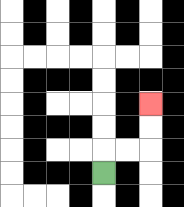{'start': '[4, 7]', 'end': '[6, 4]', 'path_directions': 'U,R,R,U,U', 'path_coordinates': '[[4, 7], [4, 6], [5, 6], [6, 6], [6, 5], [6, 4]]'}